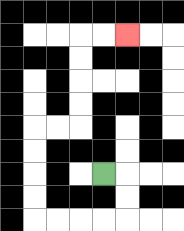{'start': '[4, 7]', 'end': '[5, 1]', 'path_directions': 'R,D,D,L,L,L,L,U,U,U,U,R,R,U,U,U,U,R,R', 'path_coordinates': '[[4, 7], [5, 7], [5, 8], [5, 9], [4, 9], [3, 9], [2, 9], [1, 9], [1, 8], [1, 7], [1, 6], [1, 5], [2, 5], [3, 5], [3, 4], [3, 3], [3, 2], [3, 1], [4, 1], [5, 1]]'}